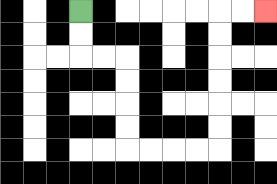{'start': '[3, 0]', 'end': '[11, 0]', 'path_directions': 'D,D,R,R,D,D,D,D,R,R,R,R,U,U,U,U,U,U,R,R', 'path_coordinates': '[[3, 0], [3, 1], [3, 2], [4, 2], [5, 2], [5, 3], [5, 4], [5, 5], [5, 6], [6, 6], [7, 6], [8, 6], [9, 6], [9, 5], [9, 4], [9, 3], [9, 2], [9, 1], [9, 0], [10, 0], [11, 0]]'}